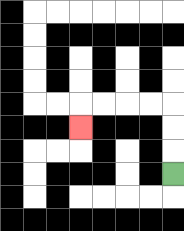{'start': '[7, 7]', 'end': '[3, 5]', 'path_directions': 'U,U,U,L,L,L,L,D', 'path_coordinates': '[[7, 7], [7, 6], [7, 5], [7, 4], [6, 4], [5, 4], [4, 4], [3, 4], [3, 5]]'}